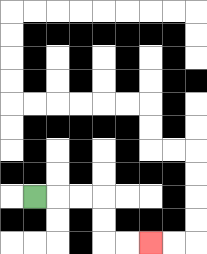{'start': '[1, 8]', 'end': '[6, 10]', 'path_directions': 'R,R,R,D,D,R,R', 'path_coordinates': '[[1, 8], [2, 8], [3, 8], [4, 8], [4, 9], [4, 10], [5, 10], [6, 10]]'}